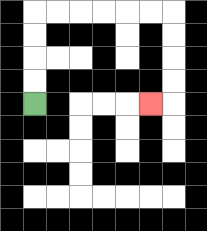{'start': '[1, 4]', 'end': '[6, 4]', 'path_directions': 'U,U,U,U,R,R,R,R,R,R,D,D,D,D,L', 'path_coordinates': '[[1, 4], [1, 3], [1, 2], [1, 1], [1, 0], [2, 0], [3, 0], [4, 0], [5, 0], [6, 0], [7, 0], [7, 1], [7, 2], [7, 3], [7, 4], [6, 4]]'}